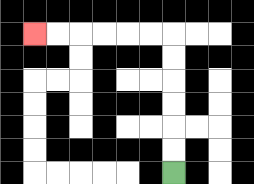{'start': '[7, 7]', 'end': '[1, 1]', 'path_directions': 'U,U,U,U,U,U,L,L,L,L,L,L', 'path_coordinates': '[[7, 7], [7, 6], [7, 5], [7, 4], [7, 3], [7, 2], [7, 1], [6, 1], [5, 1], [4, 1], [3, 1], [2, 1], [1, 1]]'}